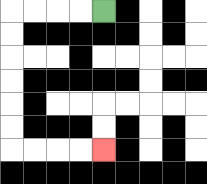{'start': '[4, 0]', 'end': '[4, 6]', 'path_directions': 'L,L,L,L,D,D,D,D,D,D,R,R,R,R', 'path_coordinates': '[[4, 0], [3, 0], [2, 0], [1, 0], [0, 0], [0, 1], [0, 2], [0, 3], [0, 4], [0, 5], [0, 6], [1, 6], [2, 6], [3, 6], [4, 6]]'}